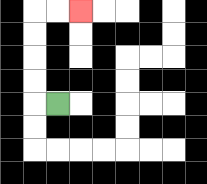{'start': '[2, 4]', 'end': '[3, 0]', 'path_directions': 'L,U,U,U,U,R,R', 'path_coordinates': '[[2, 4], [1, 4], [1, 3], [1, 2], [1, 1], [1, 0], [2, 0], [3, 0]]'}